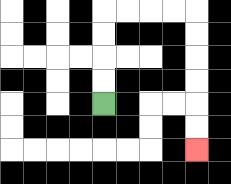{'start': '[4, 4]', 'end': '[8, 6]', 'path_directions': 'U,U,U,U,R,R,R,R,D,D,D,D,D,D', 'path_coordinates': '[[4, 4], [4, 3], [4, 2], [4, 1], [4, 0], [5, 0], [6, 0], [7, 0], [8, 0], [8, 1], [8, 2], [8, 3], [8, 4], [8, 5], [8, 6]]'}